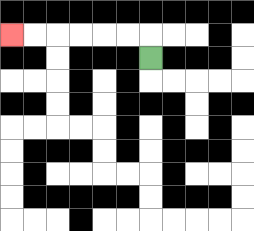{'start': '[6, 2]', 'end': '[0, 1]', 'path_directions': 'U,L,L,L,L,L,L', 'path_coordinates': '[[6, 2], [6, 1], [5, 1], [4, 1], [3, 1], [2, 1], [1, 1], [0, 1]]'}